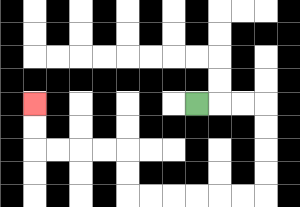{'start': '[8, 4]', 'end': '[1, 4]', 'path_directions': 'R,R,R,D,D,D,D,L,L,L,L,L,L,U,U,L,L,L,L,U,U', 'path_coordinates': '[[8, 4], [9, 4], [10, 4], [11, 4], [11, 5], [11, 6], [11, 7], [11, 8], [10, 8], [9, 8], [8, 8], [7, 8], [6, 8], [5, 8], [5, 7], [5, 6], [4, 6], [3, 6], [2, 6], [1, 6], [1, 5], [1, 4]]'}